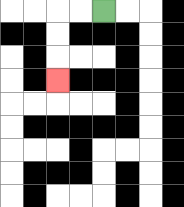{'start': '[4, 0]', 'end': '[2, 3]', 'path_directions': 'L,L,D,D,D', 'path_coordinates': '[[4, 0], [3, 0], [2, 0], [2, 1], [2, 2], [2, 3]]'}